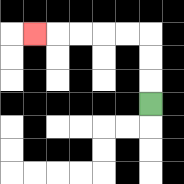{'start': '[6, 4]', 'end': '[1, 1]', 'path_directions': 'U,U,U,L,L,L,L,L', 'path_coordinates': '[[6, 4], [6, 3], [6, 2], [6, 1], [5, 1], [4, 1], [3, 1], [2, 1], [1, 1]]'}